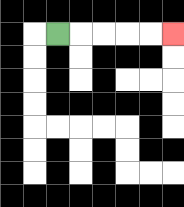{'start': '[2, 1]', 'end': '[7, 1]', 'path_directions': 'R,R,R,R,R', 'path_coordinates': '[[2, 1], [3, 1], [4, 1], [5, 1], [6, 1], [7, 1]]'}